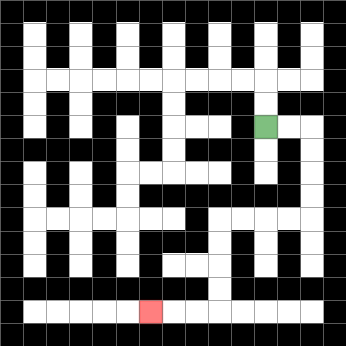{'start': '[11, 5]', 'end': '[6, 13]', 'path_directions': 'R,R,D,D,D,D,L,L,L,L,D,D,D,D,L,L,L', 'path_coordinates': '[[11, 5], [12, 5], [13, 5], [13, 6], [13, 7], [13, 8], [13, 9], [12, 9], [11, 9], [10, 9], [9, 9], [9, 10], [9, 11], [9, 12], [9, 13], [8, 13], [7, 13], [6, 13]]'}